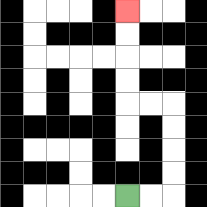{'start': '[5, 8]', 'end': '[5, 0]', 'path_directions': 'R,R,U,U,U,U,L,L,U,U,U,U', 'path_coordinates': '[[5, 8], [6, 8], [7, 8], [7, 7], [7, 6], [7, 5], [7, 4], [6, 4], [5, 4], [5, 3], [5, 2], [5, 1], [5, 0]]'}